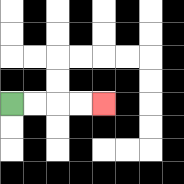{'start': '[0, 4]', 'end': '[4, 4]', 'path_directions': 'R,R,R,R', 'path_coordinates': '[[0, 4], [1, 4], [2, 4], [3, 4], [4, 4]]'}